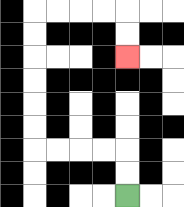{'start': '[5, 8]', 'end': '[5, 2]', 'path_directions': 'U,U,L,L,L,L,U,U,U,U,U,U,R,R,R,R,D,D', 'path_coordinates': '[[5, 8], [5, 7], [5, 6], [4, 6], [3, 6], [2, 6], [1, 6], [1, 5], [1, 4], [1, 3], [1, 2], [1, 1], [1, 0], [2, 0], [3, 0], [4, 0], [5, 0], [5, 1], [5, 2]]'}